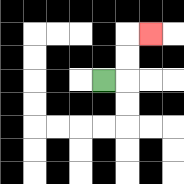{'start': '[4, 3]', 'end': '[6, 1]', 'path_directions': 'R,U,U,R', 'path_coordinates': '[[4, 3], [5, 3], [5, 2], [5, 1], [6, 1]]'}